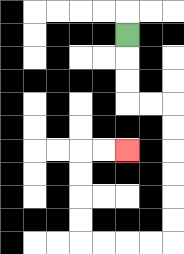{'start': '[5, 1]', 'end': '[5, 6]', 'path_directions': 'D,D,D,R,R,D,D,D,D,D,D,L,L,L,L,U,U,U,U,R,R', 'path_coordinates': '[[5, 1], [5, 2], [5, 3], [5, 4], [6, 4], [7, 4], [7, 5], [7, 6], [7, 7], [7, 8], [7, 9], [7, 10], [6, 10], [5, 10], [4, 10], [3, 10], [3, 9], [3, 8], [3, 7], [3, 6], [4, 6], [5, 6]]'}